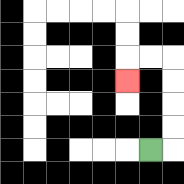{'start': '[6, 6]', 'end': '[5, 3]', 'path_directions': 'R,U,U,U,U,L,L,D', 'path_coordinates': '[[6, 6], [7, 6], [7, 5], [7, 4], [7, 3], [7, 2], [6, 2], [5, 2], [5, 3]]'}